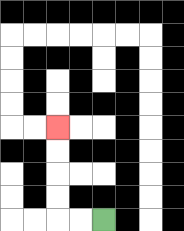{'start': '[4, 9]', 'end': '[2, 5]', 'path_directions': 'L,L,U,U,U,U', 'path_coordinates': '[[4, 9], [3, 9], [2, 9], [2, 8], [2, 7], [2, 6], [2, 5]]'}